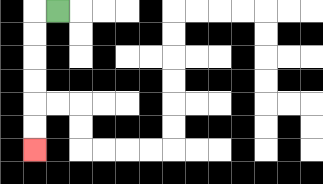{'start': '[2, 0]', 'end': '[1, 6]', 'path_directions': 'L,D,D,D,D,D,D', 'path_coordinates': '[[2, 0], [1, 0], [1, 1], [1, 2], [1, 3], [1, 4], [1, 5], [1, 6]]'}